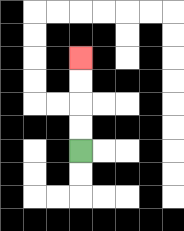{'start': '[3, 6]', 'end': '[3, 2]', 'path_directions': 'U,U,U,U', 'path_coordinates': '[[3, 6], [3, 5], [3, 4], [3, 3], [3, 2]]'}